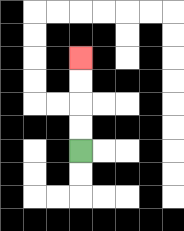{'start': '[3, 6]', 'end': '[3, 2]', 'path_directions': 'U,U,U,U', 'path_coordinates': '[[3, 6], [3, 5], [3, 4], [3, 3], [3, 2]]'}